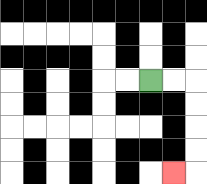{'start': '[6, 3]', 'end': '[7, 7]', 'path_directions': 'R,R,D,D,D,D,L', 'path_coordinates': '[[6, 3], [7, 3], [8, 3], [8, 4], [8, 5], [8, 6], [8, 7], [7, 7]]'}